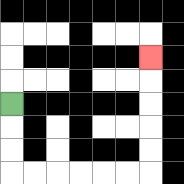{'start': '[0, 4]', 'end': '[6, 2]', 'path_directions': 'D,D,D,R,R,R,R,R,R,U,U,U,U,U', 'path_coordinates': '[[0, 4], [0, 5], [0, 6], [0, 7], [1, 7], [2, 7], [3, 7], [4, 7], [5, 7], [6, 7], [6, 6], [6, 5], [6, 4], [6, 3], [6, 2]]'}